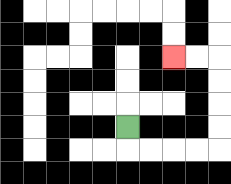{'start': '[5, 5]', 'end': '[7, 2]', 'path_directions': 'D,R,R,R,R,U,U,U,U,L,L', 'path_coordinates': '[[5, 5], [5, 6], [6, 6], [7, 6], [8, 6], [9, 6], [9, 5], [9, 4], [9, 3], [9, 2], [8, 2], [7, 2]]'}